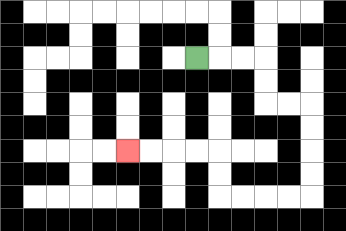{'start': '[8, 2]', 'end': '[5, 6]', 'path_directions': 'R,R,R,D,D,R,R,D,D,D,D,L,L,L,L,U,U,L,L,L,L', 'path_coordinates': '[[8, 2], [9, 2], [10, 2], [11, 2], [11, 3], [11, 4], [12, 4], [13, 4], [13, 5], [13, 6], [13, 7], [13, 8], [12, 8], [11, 8], [10, 8], [9, 8], [9, 7], [9, 6], [8, 6], [7, 6], [6, 6], [5, 6]]'}